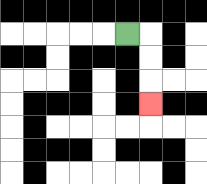{'start': '[5, 1]', 'end': '[6, 4]', 'path_directions': 'R,D,D,D', 'path_coordinates': '[[5, 1], [6, 1], [6, 2], [6, 3], [6, 4]]'}